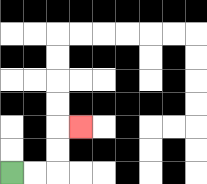{'start': '[0, 7]', 'end': '[3, 5]', 'path_directions': 'R,R,U,U,R', 'path_coordinates': '[[0, 7], [1, 7], [2, 7], [2, 6], [2, 5], [3, 5]]'}